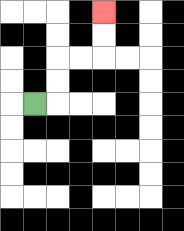{'start': '[1, 4]', 'end': '[4, 0]', 'path_directions': 'R,U,U,R,R,U,U', 'path_coordinates': '[[1, 4], [2, 4], [2, 3], [2, 2], [3, 2], [4, 2], [4, 1], [4, 0]]'}